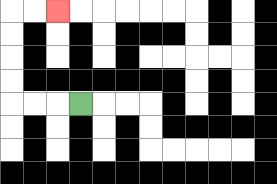{'start': '[3, 4]', 'end': '[2, 0]', 'path_directions': 'L,L,L,U,U,U,U,R,R', 'path_coordinates': '[[3, 4], [2, 4], [1, 4], [0, 4], [0, 3], [0, 2], [0, 1], [0, 0], [1, 0], [2, 0]]'}